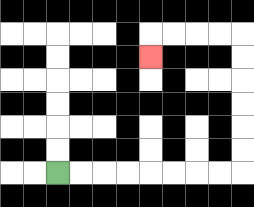{'start': '[2, 7]', 'end': '[6, 2]', 'path_directions': 'R,R,R,R,R,R,R,R,U,U,U,U,U,U,L,L,L,L,D', 'path_coordinates': '[[2, 7], [3, 7], [4, 7], [5, 7], [6, 7], [7, 7], [8, 7], [9, 7], [10, 7], [10, 6], [10, 5], [10, 4], [10, 3], [10, 2], [10, 1], [9, 1], [8, 1], [7, 1], [6, 1], [6, 2]]'}